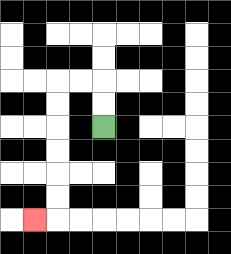{'start': '[4, 5]', 'end': '[1, 9]', 'path_directions': 'U,U,L,L,D,D,D,D,D,D,L', 'path_coordinates': '[[4, 5], [4, 4], [4, 3], [3, 3], [2, 3], [2, 4], [2, 5], [2, 6], [2, 7], [2, 8], [2, 9], [1, 9]]'}